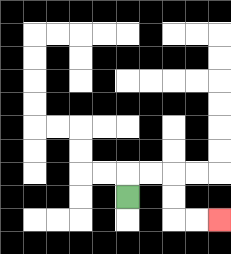{'start': '[5, 8]', 'end': '[9, 9]', 'path_directions': 'U,R,R,D,D,R,R', 'path_coordinates': '[[5, 8], [5, 7], [6, 7], [7, 7], [7, 8], [7, 9], [8, 9], [9, 9]]'}